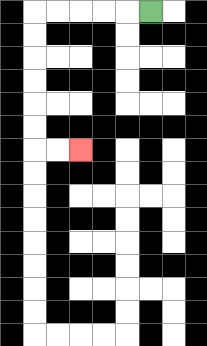{'start': '[6, 0]', 'end': '[3, 6]', 'path_directions': 'L,L,L,L,L,D,D,D,D,D,D,R,R', 'path_coordinates': '[[6, 0], [5, 0], [4, 0], [3, 0], [2, 0], [1, 0], [1, 1], [1, 2], [1, 3], [1, 4], [1, 5], [1, 6], [2, 6], [3, 6]]'}